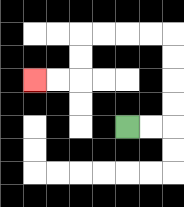{'start': '[5, 5]', 'end': '[1, 3]', 'path_directions': 'R,R,U,U,U,U,L,L,L,L,D,D,L,L', 'path_coordinates': '[[5, 5], [6, 5], [7, 5], [7, 4], [7, 3], [7, 2], [7, 1], [6, 1], [5, 1], [4, 1], [3, 1], [3, 2], [3, 3], [2, 3], [1, 3]]'}